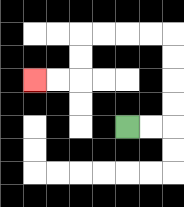{'start': '[5, 5]', 'end': '[1, 3]', 'path_directions': 'R,R,U,U,U,U,L,L,L,L,D,D,L,L', 'path_coordinates': '[[5, 5], [6, 5], [7, 5], [7, 4], [7, 3], [7, 2], [7, 1], [6, 1], [5, 1], [4, 1], [3, 1], [3, 2], [3, 3], [2, 3], [1, 3]]'}